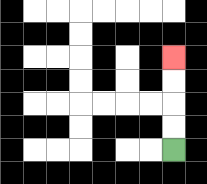{'start': '[7, 6]', 'end': '[7, 2]', 'path_directions': 'U,U,U,U', 'path_coordinates': '[[7, 6], [7, 5], [7, 4], [7, 3], [7, 2]]'}